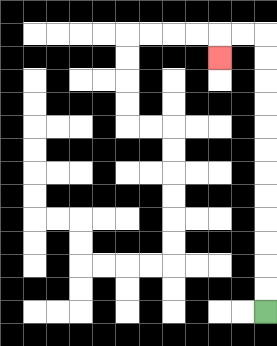{'start': '[11, 13]', 'end': '[9, 2]', 'path_directions': 'U,U,U,U,U,U,U,U,U,U,U,U,L,L,D', 'path_coordinates': '[[11, 13], [11, 12], [11, 11], [11, 10], [11, 9], [11, 8], [11, 7], [11, 6], [11, 5], [11, 4], [11, 3], [11, 2], [11, 1], [10, 1], [9, 1], [9, 2]]'}